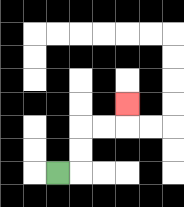{'start': '[2, 7]', 'end': '[5, 4]', 'path_directions': 'R,U,U,R,R,U', 'path_coordinates': '[[2, 7], [3, 7], [3, 6], [3, 5], [4, 5], [5, 5], [5, 4]]'}